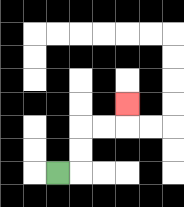{'start': '[2, 7]', 'end': '[5, 4]', 'path_directions': 'R,U,U,R,R,U', 'path_coordinates': '[[2, 7], [3, 7], [3, 6], [3, 5], [4, 5], [5, 5], [5, 4]]'}